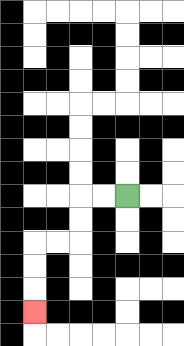{'start': '[5, 8]', 'end': '[1, 13]', 'path_directions': 'L,L,D,D,L,L,D,D,D', 'path_coordinates': '[[5, 8], [4, 8], [3, 8], [3, 9], [3, 10], [2, 10], [1, 10], [1, 11], [1, 12], [1, 13]]'}